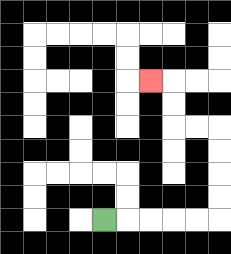{'start': '[4, 9]', 'end': '[6, 3]', 'path_directions': 'R,R,R,R,R,U,U,U,U,L,L,U,U,L', 'path_coordinates': '[[4, 9], [5, 9], [6, 9], [7, 9], [8, 9], [9, 9], [9, 8], [9, 7], [9, 6], [9, 5], [8, 5], [7, 5], [7, 4], [7, 3], [6, 3]]'}